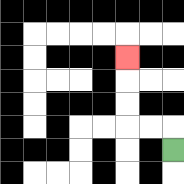{'start': '[7, 6]', 'end': '[5, 2]', 'path_directions': 'U,L,L,U,U,U', 'path_coordinates': '[[7, 6], [7, 5], [6, 5], [5, 5], [5, 4], [5, 3], [5, 2]]'}